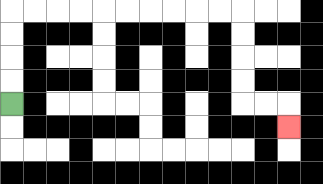{'start': '[0, 4]', 'end': '[12, 5]', 'path_directions': 'U,U,U,U,R,R,R,R,R,R,R,R,R,R,D,D,D,D,R,R,D', 'path_coordinates': '[[0, 4], [0, 3], [0, 2], [0, 1], [0, 0], [1, 0], [2, 0], [3, 0], [4, 0], [5, 0], [6, 0], [7, 0], [8, 0], [9, 0], [10, 0], [10, 1], [10, 2], [10, 3], [10, 4], [11, 4], [12, 4], [12, 5]]'}